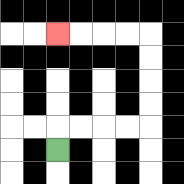{'start': '[2, 6]', 'end': '[2, 1]', 'path_directions': 'U,R,R,R,R,U,U,U,U,L,L,L,L', 'path_coordinates': '[[2, 6], [2, 5], [3, 5], [4, 5], [5, 5], [6, 5], [6, 4], [6, 3], [6, 2], [6, 1], [5, 1], [4, 1], [3, 1], [2, 1]]'}